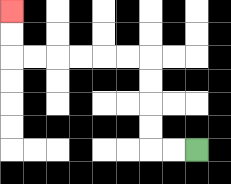{'start': '[8, 6]', 'end': '[0, 0]', 'path_directions': 'L,L,U,U,U,U,L,L,L,L,L,L,U,U', 'path_coordinates': '[[8, 6], [7, 6], [6, 6], [6, 5], [6, 4], [6, 3], [6, 2], [5, 2], [4, 2], [3, 2], [2, 2], [1, 2], [0, 2], [0, 1], [0, 0]]'}